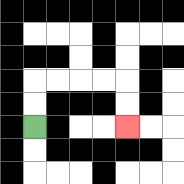{'start': '[1, 5]', 'end': '[5, 5]', 'path_directions': 'U,U,R,R,R,R,D,D', 'path_coordinates': '[[1, 5], [1, 4], [1, 3], [2, 3], [3, 3], [4, 3], [5, 3], [5, 4], [5, 5]]'}